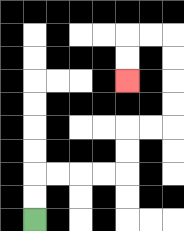{'start': '[1, 9]', 'end': '[5, 3]', 'path_directions': 'U,U,R,R,R,R,U,U,R,R,U,U,U,U,L,L,D,D', 'path_coordinates': '[[1, 9], [1, 8], [1, 7], [2, 7], [3, 7], [4, 7], [5, 7], [5, 6], [5, 5], [6, 5], [7, 5], [7, 4], [7, 3], [7, 2], [7, 1], [6, 1], [5, 1], [5, 2], [5, 3]]'}